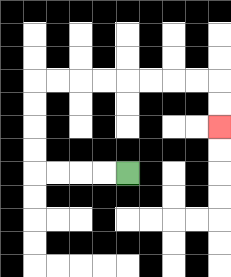{'start': '[5, 7]', 'end': '[9, 5]', 'path_directions': 'L,L,L,L,U,U,U,U,R,R,R,R,R,R,R,R,D,D', 'path_coordinates': '[[5, 7], [4, 7], [3, 7], [2, 7], [1, 7], [1, 6], [1, 5], [1, 4], [1, 3], [2, 3], [3, 3], [4, 3], [5, 3], [6, 3], [7, 3], [8, 3], [9, 3], [9, 4], [9, 5]]'}